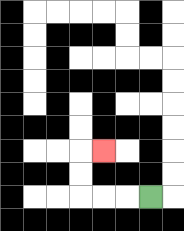{'start': '[6, 8]', 'end': '[4, 6]', 'path_directions': 'L,L,L,U,U,R', 'path_coordinates': '[[6, 8], [5, 8], [4, 8], [3, 8], [3, 7], [3, 6], [4, 6]]'}